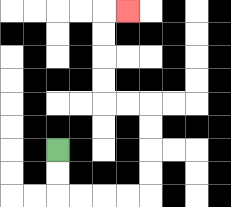{'start': '[2, 6]', 'end': '[5, 0]', 'path_directions': 'D,D,R,R,R,R,U,U,U,U,L,L,U,U,U,U,R', 'path_coordinates': '[[2, 6], [2, 7], [2, 8], [3, 8], [4, 8], [5, 8], [6, 8], [6, 7], [6, 6], [6, 5], [6, 4], [5, 4], [4, 4], [4, 3], [4, 2], [4, 1], [4, 0], [5, 0]]'}